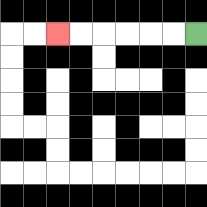{'start': '[8, 1]', 'end': '[2, 1]', 'path_directions': 'L,L,L,L,L,L', 'path_coordinates': '[[8, 1], [7, 1], [6, 1], [5, 1], [4, 1], [3, 1], [2, 1]]'}